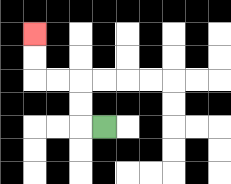{'start': '[4, 5]', 'end': '[1, 1]', 'path_directions': 'L,U,U,L,L,U,U', 'path_coordinates': '[[4, 5], [3, 5], [3, 4], [3, 3], [2, 3], [1, 3], [1, 2], [1, 1]]'}